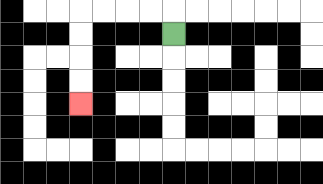{'start': '[7, 1]', 'end': '[3, 4]', 'path_directions': 'U,L,L,L,L,D,D,D,D', 'path_coordinates': '[[7, 1], [7, 0], [6, 0], [5, 0], [4, 0], [3, 0], [3, 1], [3, 2], [3, 3], [3, 4]]'}